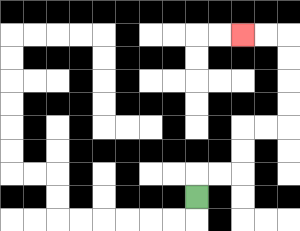{'start': '[8, 8]', 'end': '[10, 1]', 'path_directions': 'U,R,R,U,U,R,R,U,U,U,U,L,L', 'path_coordinates': '[[8, 8], [8, 7], [9, 7], [10, 7], [10, 6], [10, 5], [11, 5], [12, 5], [12, 4], [12, 3], [12, 2], [12, 1], [11, 1], [10, 1]]'}